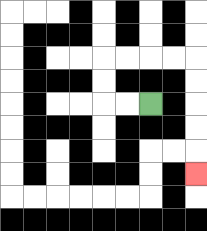{'start': '[6, 4]', 'end': '[8, 7]', 'path_directions': 'L,L,U,U,R,R,R,R,D,D,D,D,D', 'path_coordinates': '[[6, 4], [5, 4], [4, 4], [4, 3], [4, 2], [5, 2], [6, 2], [7, 2], [8, 2], [8, 3], [8, 4], [8, 5], [8, 6], [8, 7]]'}